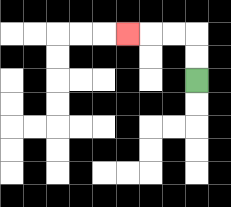{'start': '[8, 3]', 'end': '[5, 1]', 'path_directions': 'U,U,L,L,L', 'path_coordinates': '[[8, 3], [8, 2], [8, 1], [7, 1], [6, 1], [5, 1]]'}